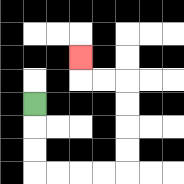{'start': '[1, 4]', 'end': '[3, 2]', 'path_directions': 'D,D,D,R,R,R,R,U,U,U,U,L,L,U', 'path_coordinates': '[[1, 4], [1, 5], [1, 6], [1, 7], [2, 7], [3, 7], [4, 7], [5, 7], [5, 6], [5, 5], [5, 4], [5, 3], [4, 3], [3, 3], [3, 2]]'}